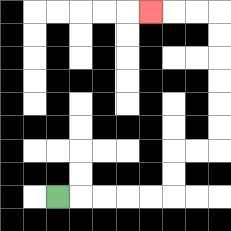{'start': '[2, 8]', 'end': '[6, 0]', 'path_directions': 'R,R,R,R,R,U,U,R,R,U,U,U,U,U,U,L,L,L', 'path_coordinates': '[[2, 8], [3, 8], [4, 8], [5, 8], [6, 8], [7, 8], [7, 7], [7, 6], [8, 6], [9, 6], [9, 5], [9, 4], [9, 3], [9, 2], [9, 1], [9, 0], [8, 0], [7, 0], [6, 0]]'}